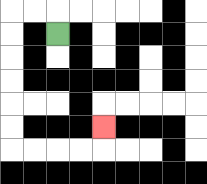{'start': '[2, 1]', 'end': '[4, 5]', 'path_directions': 'U,L,L,D,D,D,D,D,D,R,R,R,R,U', 'path_coordinates': '[[2, 1], [2, 0], [1, 0], [0, 0], [0, 1], [0, 2], [0, 3], [0, 4], [0, 5], [0, 6], [1, 6], [2, 6], [3, 6], [4, 6], [4, 5]]'}